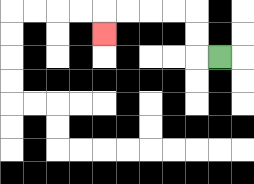{'start': '[9, 2]', 'end': '[4, 1]', 'path_directions': 'L,U,U,L,L,L,L,D', 'path_coordinates': '[[9, 2], [8, 2], [8, 1], [8, 0], [7, 0], [6, 0], [5, 0], [4, 0], [4, 1]]'}